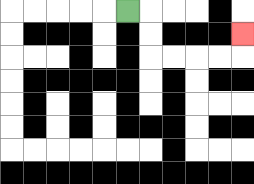{'start': '[5, 0]', 'end': '[10, 1]', 'path_directions': 'R,D,D,R,R,R,R,U', 'path_coordinates': '[[5, 0], [6, 0], [6, 1], [6, 2], [7, 2], [8, 2], [9, 2], [10, 2], [10, 1]]'}